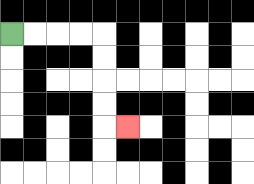{'start': '[0, 1]', 'end': '[5, 5]', 'path_directions': 'R,R,R,R,D,D,D,D,R', 'path_coordinates': '[[0, 1], [1, 1], [2, 1], [3, 1], [4, 1], [4, 2], [4, 3], [4, 4], [4, 5], [5, 5]]'}